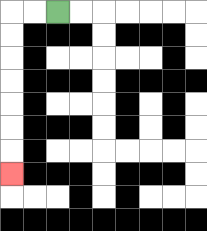{'start': '[2, 0]', 'end': '[0, 7]', 'path_directions': 'L,L,D,D,D,D,D,D,D', 'path_coordinates': '[[2, 0], [1, 0], [0, 0], [0, 1], [0, 2], [0, 3], [0, 4], [0, 5], [0, 6], [0, 7]]'}